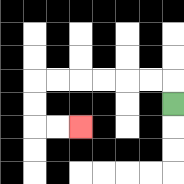{'start': '[7, 4]', 'end': '[3, 5]', 'path_directions': 'U,L,L,L,L,L,L,D,D,R,R', 'path_coordinates': '[[7, 4], [7, 3], [6, 3], [5, 3], [4, 3], [3, 3], [2, 3], [1, 3], [1, 4], [1, 5], [2, 5], [3, 5]]'}